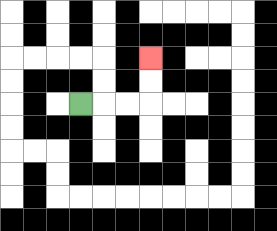{'start': '[3, 4]', 'end': '[6, 2]', 'path_directions': 'R,R,R,U,U', 'path_coordinates': '[[3, 4], [4, 4], [5, 4], [6, 4], [6, 3], [6, 2]]'}